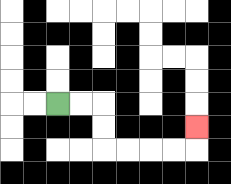{'start': '[2, 4]', 'end': '[8, 5]', 'path_directions': 'R,R,D,D,R,R,R,R,U', 'path_coordinates': '[[2, 4], [3, 4], [4, 4], [4, 5], [4, 6], [5, 6], [6, 6], [7, 6], [8, 6], [8, 5]]'}